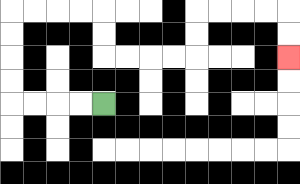{'start': '[4, 4]', 'end': '[12, 2]', 'path_directions': 'L,L,L,L,U,U,U,U,R,R,R,R,D,D,R,R,R,R,U,U,R,R,R,R,D,D', 'path_coordinates': '[[4, 4], [3, 4], [2, 4], [1, 4], [0, 4], [0, 3], [0, 2], [0, 1], [0, 0], [1, 0], [2, 0], [3, 0], [4, 0], [4, 1], [4, 2], [5, 2], [6, 2], [7, 2], [8, 2], [8, 1], [8, 0], [9, 0], [10, 0], [11, 0], [12, 0], [12, 1], [12, 2]]'}